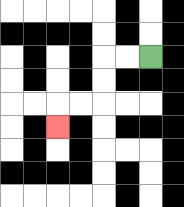{'start': '[6, 2]', 'end': '[2, 5]', 'path_directions': 'L,L,D,D,L,L,D', 'path_coordinates': '[[6, 2], [5, 2], [4, 2], [4, 3], [4, 4], [3, 4], [2, 4], [2, 5]]'}